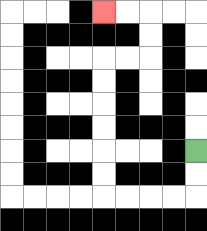{'start': '[8, 6]', 'end': '[4, 0]', 'path_directions': 'D,D,L,L,L,L,U,U,U,U,U,U,R,R,U,U,L,L', 'path_coordinates': '[[8, 6], [8, 7], [8, 8], [7, 8], [6, 8], [5, 8], [4, 8], [4, 7], [4, 6], [4, 5], [4, 4], [4, 3], [4, 2], [5, 2], [6, 2], [6, 1], [6, 0], [5, 0], [4, 0]]'}